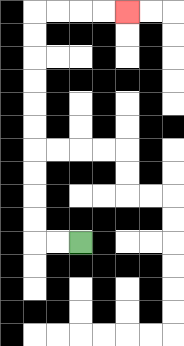{'start': '[3, 10]', 'end': '[5, 0]', 'path_directions': 'L,L,U,U,U,U,U,U,U,U,U,U,R,R,R,R', 'path_coordinates': '[[3, 10], [2, 10], [1, 10], [1, 9], [1, 8], [1, 7], [1, 6], [1, 5], [1, 4], [1, 3], [1, 2], [1, 1], [1, 0], [2, 0], [3, 0], [4, 0], [5, 0]]'}